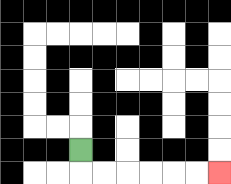{'start': '[3, 6]', 'end': '[9, 7]', 'path_directions': 'D,R,R,R,R,R,R', 'path_coordinates': '[[3, 6], [3, 7], [4, 7], [5, 7], [6, 7], [7, 7], [8, 7], [9, 7]]'}